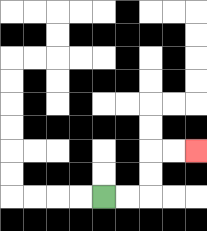{'start': '[4, 8]', 'end': '[8, 6]', 'path_directions': 'R,R,U,U,R,R', 'path_coordinates': '[[4, 8], [5, 8], [6, 8], [6, 7], [6, 6], [7, 6], [8, 6]]'}